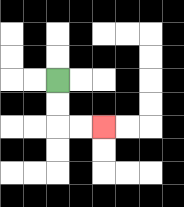{'start': '[2, 3]', 'end': '[4, 5]', 'path_directions': 'D,D,R,R', 'path_coordinates': '[[2, 3], [2, 4], [2, 5], [3, 5], [4, 5]]'}